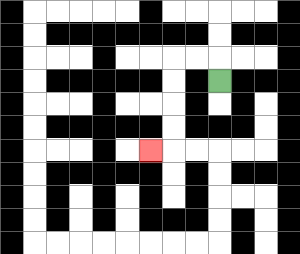{'start': '[9, 3]', 'end': '[6, 6]', 'path_directions': 'U,L,L,D,D,D,D,L', 'path_coordinates': '[[9, 3], [9, 2], [8, 2], [7, 2], [7, 3], [7, 4], [7, 5], [7, 6], [6, 6]]'}